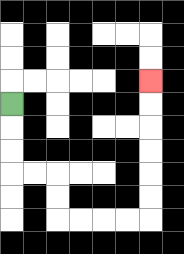{'start': '[0, 4]', 'end': '[6, 3]', 'path_directions': 'D,D,D,R,R,D,D,R,R,R,R,U,U,U,U,U,U', 'path_coordinates': '[[0, 4], [0, 5], [0, 6], [0, 7], [1, 7], [2, 7], [2, 8], [2, 9], [3, 9], [4, 9], [5, 9], [6, 9], [6, 8], [6, 7], [6, 6], [6, 5], [6, 4], [6, 3]]'}